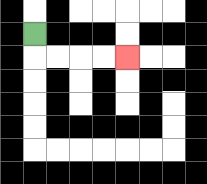{'start': '[1, 1]', 'end': '[5, 2]', 'path_directions': 'D,R,R,R,R', 'path_coordinates': '[[1, 1], [1, 2], [2, 2], [3, 2], [4, 2], [5, 2]]'}